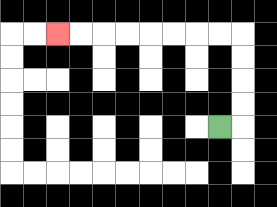{'start': '[9, 5]', 'end': '[2, 1]', 'path_directions': 'R,U,U,U,U,L,L,L,L,L,L,L,L', 'path_coordinates': '[[9, 5], [10, 5], [10, 4], [10, 3], [10, 2], [10, 1], [9, 1], [8, 1], [7, 1], [6, 1], [5, 1], [4, 1], [3, 1], [2, 1]]'}